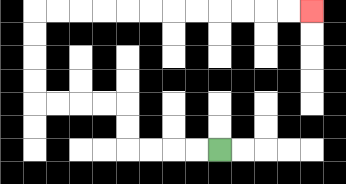{'start': '[9, 6]', 'end': '[13, 0]', 'path_directions': 'L,L,L,L,U,U,L,L,L,L,U,U,U,U,R,R,R,R,R,R,R,R,R,R,R,R', 'path_coordinates': '[[9, 6], [8, 6], [7, 6], [6, 6], [5, 6], [5, 5], [5, 4], [4, 4], [3, 4], [2, 4], [1, 4], [1, 3], [1, 2], [1, 1], [1, 0], [2, 0], [3, 0], [4, 0], [5, 0], [6, 0], [7, 0], [8, 0], [9, 0], [10, 0], [11, 0], [12, 0], [13, 0]]'}